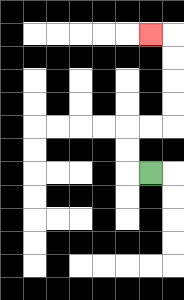{'start': '[6, 7]', 'end': '[6, 1]', 'path_directions': 'L,U,U,R,R,U,U,U,U,L', 'path_coordinates': '[[6, 7], [5, 7], [5, 6], [5, 5], [6, 5], [7, 5], [7, 4], [7, 3], [7, 2], [7, 1], [6, 1]]'}